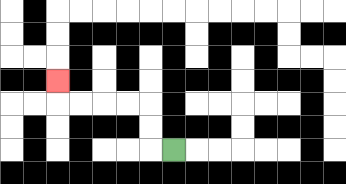{'start': '[7, 6]', 'end': '[2, 3]', 'path_directions': 'L,U,U,L,L,L,L,U', 'path_coordinates': '[[7, 6], [6, 6], [6, 5], [6, 4], [5, 4], [4, 4], [3, 4], [2, 4], [2, 3]]'}